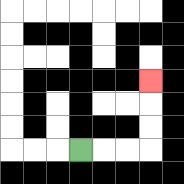{'start': '[3, 6]', 'end': '[6, 3]', 'path_directions': 'R,R,R,U,U,U', 'path_coordinates': '[[3, 6], [4, 6], [5, 6], [6, 6], [6, 5], [6, 4], [6, 3]]'}